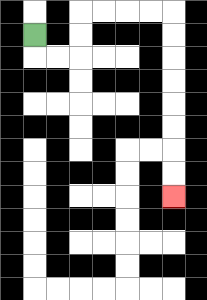{'start': '[1, 1]', 'end': '[7, 8]', 'path_directions': 'D,R,R,U,U,R,R,R,R,D,D,D,D,D,D,D,D', 'path_coordinates': '[[1, 1], [1, 2], [2, 2], [3, 2], [3, 1], [3, 0], [4, 0], [5, 0], [6, 0], [7, 0], [7, 1], [7, 2], [7, 3], [7, 4], [7, 5], [7, 6], [7, 7], [7, 8]]'}